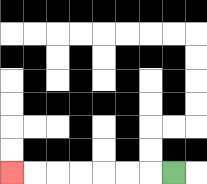{'start': '[7, 7]', 'end': '[0, 7]', 'path_directions': 'L,L,L,L,L,L,L', 'path_coordinates': '[[7, 7], [6, 7], [5, 7], [4, 7], [3, 7], [2, 7], [1, 7], [0, 7]]'}